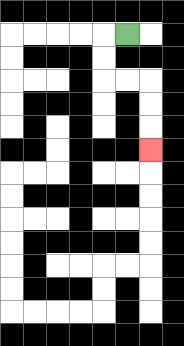{'start': '[5, 1]', 'end': '[6, 6]', 'path_directions': 'L,D,D,R,R,D,D,D', 'path_coordinates': '[[5, 1], [4, 1], [4, 2], [4, 3], [5, 3], [6, 3], [6, 4], [6, 5], [6, 6]]'}